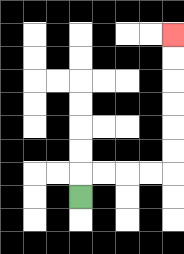{'start': '[3, 8]', 'end': '[7, 1]', 'path_directions': 'U,R,R,R,R,U,U,U,U,U,U', 'path_coordinates': '[[3, 8], [3, 7], [4, 7], [5, 7], [6, 7], [7, 7], [7, 6], [7, 5], [7, 4], [7, 3], [7, 2], [7, 1]]'}